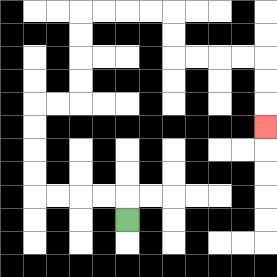{'start': '[5, 9]', 'end': '[11, 5]', 'path_directions': 'U,L,L,L,L,U,U,U,U,R,R,U,U,U,U,R,R,R,R,D,D,R,R,R,R,D,D,D', 'path_coordinates': '[[5, 9], [5, 8], [4, 8], [3, 8], [2, 8], [1, 8], [1, 7], [1, 6], [1, 5], [1, 4], [2, 4], [3, 4], [3, 3], [3, 2], [3, 1], [3, 0], [4, 0], [5, 0], [6, 0], [7, 0], [7, 1], [7, 2], [8, 2], [9, 2], [10, 2], [11, 2], [11, 3], [11, 4], [11, 5]]'}